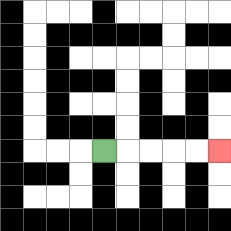{'start': '[4, 6]', 'end': '[9, 6]', 'path_directions': 'R,R,R,R,R', 'path_coordinates': '[[4, 6], [5, 6], [6, 6], [7, 6], [8, 6], [9, 6]]'}